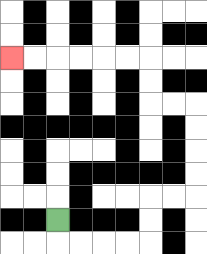{'start': '[2, 9]', 'end': '[0, 2]', 'path_directions': 'D,R,R,R,R,U,U,R,R,U,U,U,U,L,L,U,U,L,L,L,L,L,L', 'path_coordinates': '[[2, 9], [2, 10], [3, 10], [4, 10], [5, 10], [6, 10], [6, 9], [6, 8], [7, 8], [8, 8], [8, 7], [8, 6], [8, 5], [8, 4], [7, 4], [6, 4], [6, 3], [6, 2], [5, 2], [4, 2], [3, 2], [2, 2], [1, 2], [0, 2]]'}